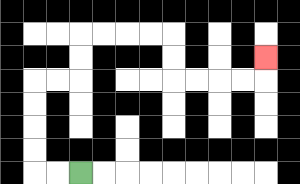{'start': '[3, 7]', 'end': '[11, 2]', 'path_directions': 'L,L,U,U,U,U,R,R,U,U,R,R,R,R,D,D,R,R,R,R,U', 'path_coordinates': '[[3, 7], [2, 7], [1, 7], [1, 6], [1, 5], [1, 4], [1, 3], [2, 3], [3, 3], [3, 2], [3, 1], [4, 1], [5, 1], [6, 1], [7, 1], [7, 2], [7, 3], [8, 3], [9, 3], [10, 3], [11, 3], [11, 2]]'}